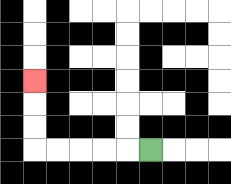{'start': '[6, 6]', 'end': '[1, 3]', 'path_directions': 'L,L,L,L,L,U,U,U', 'path_coordinates': '[[6, 6], [5, 6], [4, 6], [3, 6], [2, 6], [1, 6], [1, 5], [1, 4], [1, 3]]'}